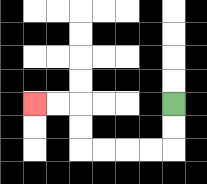{'start': '[7, 4]', 'end': '[1, 4]', 'path_directions': 'D,D,L,L,L,L,U,U,L,L', 'path_coordinates': '[[7, 4], [7, 5], [7, 6], [6, 6], [5, 6], [4, 6], [3, 6], [3, 5], [3, 4], [2, 4], [1, 4]]'}